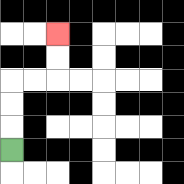{'start': '[0, 6]', 'end': '[2, 1]', 'path_directions': 'U,U,U,R,R,U,U', 'path_coordinates': '[[0, 6], [0, 5], [0, 4], [0, 3], [1, 3], [2, 3], [2, 2], [2, 1]]'}